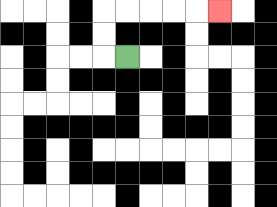{'start': '[5, 2]', 'end': '[9, 0]', 'path_directions': 'L,U,U,R,R,R,R,R', 'path_coordinates': '[[5, 2], [4, 2], [4, 1], [4, 0], [5, 0], [6, 0], [7, 0], [8, 0], [9, 0]]'}